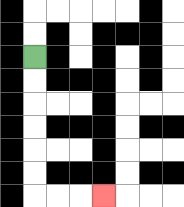{'start': '[1, 2]', 'end': '[4, 8]', 'path_directions': 'D,D,D,D,D,D,R,R,R', 'path_coordinates': '[[1, 2], [1, 3], [1, 4], [1, 5], [1, 6], [1, 7], [1, 8], [2, 8], [3, 8], [4, 8]]'}